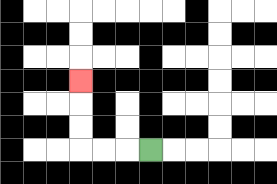{'start': '[6, 6]', 'end': '[3, 3]', 'path_directions': 'L,L,L,U,U,U', 'path_coordinates': '[[6, 6], [5, 6], [4, 6], [3, 6], [3, 5], [3, 4], [3, 3]]'}